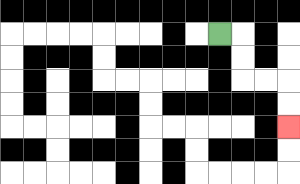{'start': '[9, 1]', 'end': '[12, 5]', 'path_directions': 'R,D,D,R,R,D,D', 'path_coordinates': '[[9, 1], [10, 1], [10, 2], [10, 3], [11, 3], [12, 3], [12, 4], [12, 5]]'}